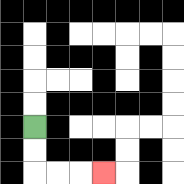{'start': '[1, 5]', 'end': '[4, 7]', 'path_directions': 'D,D,R,R,R', 'path_coordinates': '[[1, 5], [1, 6], [1, 7], [2, 7], [3, 7], [4, 7]]'}